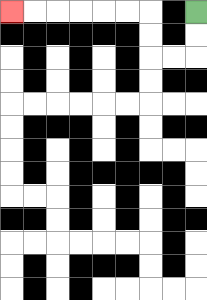{'start': '[8, 0]', 'end': '[0, 0]', 'path_directions': 'D,D,L,L,U,U,L,L,L,L,L,L', 'path_coordinates': '[[8, 0], [8, 1], [8, 2], [7, 2], [6, 2], [6, 1], [6, 0], [5, 0], [4, 0], [3, 0], [2, 0], [1, 0], [0, 0]]'}